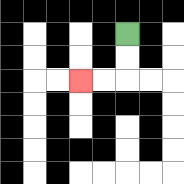{'start': '[5, 1]', 'end': '[3, 3]', 'path_directions': 'D,D,L,L', 'path_coordinates': '[[5, 1], [5, 2], [5, 3], [4, 3], [3, 3]]'}